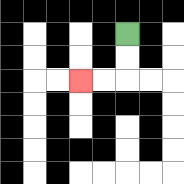{'start': '[5, 1]', 'end': '[3, 3]', 'path_directions': 'D,D,L,L', 'path_coordinates': '[[5, 1], [5, 2], [5, 3], [4, 3], [3, 3]]'}